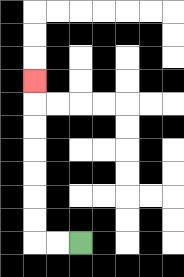{'start': '[3, 10]', 'end': '[1, 3]', 'path_directions': 'L,L,U,U,U,U,U,U,U', 'path_coordinates': '[[3, 10], [2, 10], [1, 10], [1, 9], [1, 8], [1, 7], [1, 6], [1, 5], [1, 4], [1, 3]]'}